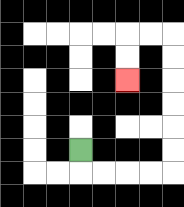{'start': '[3, 6]', 'end': '[5, 3]', 'path_directions': 'D,R,R,R,R,U,U,U,U,U,U,L,L,D,D', 'path_coordinates': '[[3, 6], [3, 7], [4, 7], [5, 7], [6, 7], [7, 7], [7, 6], [7, 5], [7, 4], [7, 3], [7, 2], [7, 1], [6, 1], [5, 1], [5, 2], [5, 3]]'}